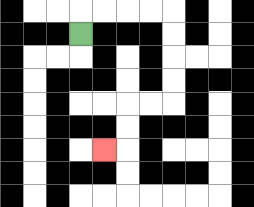{'start': '[3, 1]', 'end': '[4, 6]', 'path_directions': 'U,R,R,R,R,D,D,D,D,L,L,D,D,L', 'path_coordinates': '[[3, 1], [3, 0], [4, 0], [5, 0], [6, 0], [7, 0], [7, 1], [7, 2], [7, 3], [7, 4], [6, 4], [5, 4], [5, 5], [5, 6], [4, 6]]'}